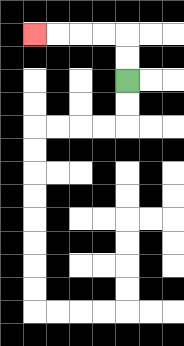{'start': '[5, 3]', 'end': '[1, 1]', 'path_directions': 'U,U,L,L,L,L', 'path_coordinates': '[[5, 3], [5, 2], [5, 1], [4, 1], [3, 1], [2, 1], [1, 1]]'}